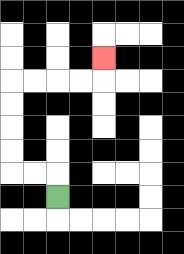{'start': '[2, 8]', 'end': '[4, 2]', 'path_directions': 'U,L,L,U,U,U,U,R,R,R,R,U', 'path_coordinates': '[[2, 8], [2, 7], [1, 7], [0, 7], [0, 6], [0, 5], [0, 4], [0, 3], [1, 3], [2, 3], [3, 3], [4, 3], [4, 2]]'}